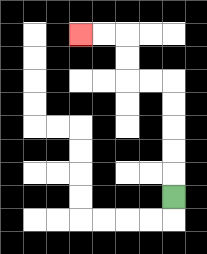{'start': '[7, 8]', 'end': '[3, 1]', 'path_directions': 'U,U,U,U,U,L,L,U,U,L,L', 'path_coordinates': '[[7, 8], [7, 7], [7, 6], [7, 5], [7, 4], [7, 3], [6, 3], [5, 3], [5, 2], [5, 1], [4, 1], [3, 1]]'}